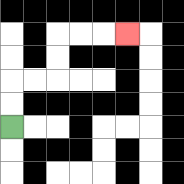{'start': '[0, 5]', 'end': '[5, 1]', 'path_directions': 'U,U,R,R,U,U,R,R,R', 'path_coordinates': '[[0, 5], [0, 4], [0, 3], [1, 3], [2, 3], [2, 2], [2, 1], [3, 1], [4, 1], [5, 1]]'}